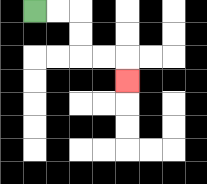{'start': '[1, 0]', 'end': '[5, 3]', 'path_directions': 'R,R,D,D,R,R,D', 'path_coordinates': '[[1, 0], [2, 0], [3, 0], [3, 1], [3, 2], [4, 2], [5, 2], [5, 3]]'}